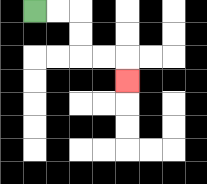{'start': '[1, 0]', 'end': '[5, 3]', 'path_directions': 'R,R,D,D,R,R,D', 'path_coordinates': '[[1, 0], [2, 0], [3, 0], [3, 1], [3, 2], [4, 2], [5, 2], [5, 3]]'}